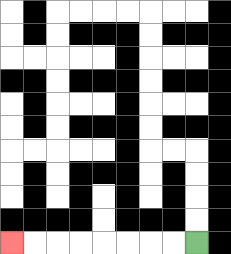{'start': '[8, 10]', 'end': '[0, 10]', 'path_directions': 'L,L,L,L,L,L,L,L', 'path_coordinates': '[[8, 10], [7, 10], [6, 10], [5, 10], [4, 10], [3, 10], [2, 10], [1, 10], [0, 10]]'}